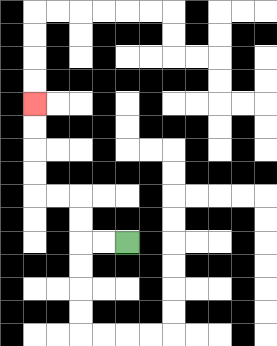{'start': '[5, 10]', 'end': '[1, 4]', 'path_directions': 'L,L,U,U,L,L,U,U,U,U', 'path_coordinates': '[[5, 10], [4, 10], [3, 10], [3, 9], [3, 8], [2, 8], [1, 8], [1, 7], [1, 6], [1, 5], [1, 4]]'}